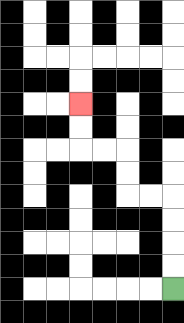{'start': '[7, 12]', 'end': '[3, 4]', 'path_directions': 'U,U,U,U,L,L,U,U,L,L,U,U', 'path_coordinates': '[[7, 12], [7, 11], [7, 10], [7, 9], [7, 8], [6, 8], [5, 8], [5, 7], [5, 6], [4, 6], [3, 6], [3, 5], [3, 4]]'}